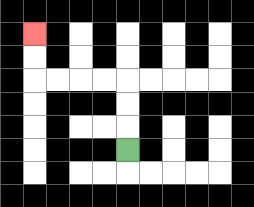{'start': '[5, 6]', 'end': '[1, 1]', 'path_directions': 'U,U,U,L,L,L,L,U,U', 'path_coordinates': '[[5, 6], [5, 5], [5, 4], [5, 3], [4, 3], [3, 3], [2, 3], [1, 3], [1, 2], [1, 1]]'}